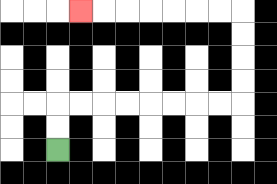{'start': '[2, 6]', 'end': '[3, 0]', 'path_directions': 'U,U,R,R,R,R,R,R,R,R,U,U,U,U,L,L,L,L,L,L,L', 'path_coordinates': '[[2, 6], [2, 5], [2, 4], [3, 4], [4, 4], [5, 4], [6, 4], [7, 4], [8, 4], [9, 4], [10, 4], [10, 3], [10, 2], [10, 1], [10, 0], [9, 0], [8, 0], [7, 0], [6, 0], [5, 0], [4, 0], [3, 0]]'}